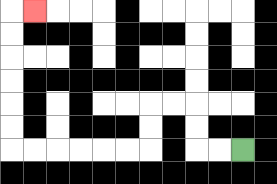{'start': '[10, 6]', 'end': '[1, 0]', 'path_directions': 'L,L,U,U,L,L,D,D,L,L,L,L,L,L,U,U,U,U,U,U,R', 'path_coordinates': '[[10, 6], [9, 6], [8, 6], [8, 5], [8, 4], [7, 4], [6, 4], [6, 5], [6, 6], [5, 6], [4, 6], [3, 6], [2, 6], [1, 6], [0, 6], [0, 5], [0, 4], [0, 3], [0, 2], [0, 1], [0, 0], [1, 0]]'}